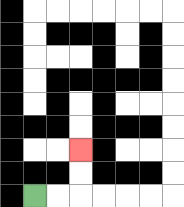{'start': '[1, 8]', 'end': '[3, 6]', 'path_directions': 'R,R,U,U', 'path_coordinates': '[[1, 8], [2, 8], [3, 8], [3, 7], [3, 6]]'}